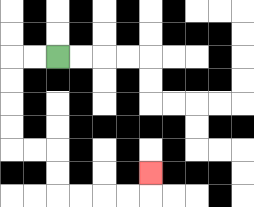{'start': '[2, 2]', 'end': '[6, 7]', 'path_directions': 'L,L,D,D,D,D,R,R,D,D,R,R,R,R,U', 'path_coordinates': '[[2, 2], [1, 2], [0, 2], [0, 3], [0, 4], [0, 5], [0, 6], [1, 6], [2, 6], [2, 7], [2, 8], [3, 8], [4, 8], [5, 8], [6, 8], [6, 7]]'}